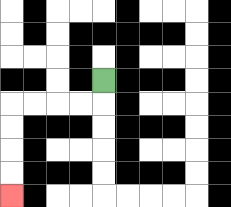{'start': '[4, 3]', 'end': '[0, 8]', 'path_directions': 'D,L,L,L,L,D,D,D,D', 'path_coordinates': '[[4, 3], [4, 4], [3, 4], [2, 4], [1, 4], [0, 4], [0, 5], [0, 6], [0, 7], [0, 8]]'}